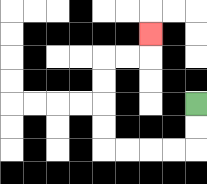{'start': '[8, 4]', 'end': '[6, 1]', 'path_directions': 'D,D,L,L,L,L,U,U,U,U,R,R,U', 'path_coordinates': '[[8, 4], [8, 5], [8, 6], [7, 6], [6, 6], [5, 6], [4, 6], [4, 5], [4, 4], [4, 3], [4, 2], [5, 2], [6, 2], [6, 1]]'}